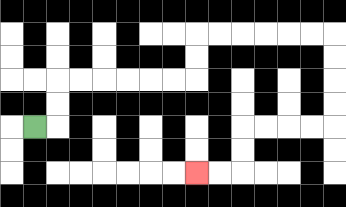{'start': '[1, 5]', 'end': '[8, 7]', 'path_directions': 'R,U,U,R,R,R,R,R,R,U,U,R,R,R,R,R,R,D,D,D,D,L,L,L,L,D,D,L,L', 'path_coordinates': '[[1, 5], [2, 5], [2, 4], [2, 3], [3, 3], [4, 3], [5, 3], [6, 3], [7, 3], [8, 3], [8, 2], [8, 1], [9, 1], [10, 1], [11, 1], [12, 1], [13, 1], [14, 1], [14, 2], [14, 3], [14, 4], [14, 5], [13, 5], [12, 5], [11, 5], [10, 5], [10, 6], [10, 7], [9, 7], [8, 7]]'}